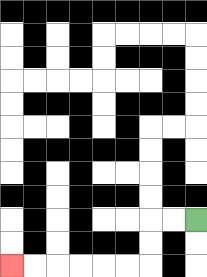{'start': '[8, 9]', 'end': '[0, 11]', 'path_directions': 'L,L,D,D,L,L,L,L,L,L', 'path_coordinates': '[[8, 9], [7, 9], [6, 9], [6, 10], [6, 11], [5, 11], [4, 11], [3, 11], [2, 11], [1, 11], [0, 11]]'}